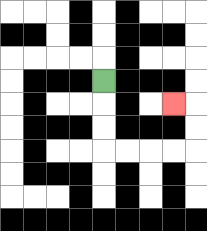{'start': '[4, 3]', 'end': '[7, 4]', 'path_directions': 'D,D,D,R,R,R,R,U,U,L', 'path_coordinates': '[[4, 3], [4, 4], [4, 5], [4, 6], [5, 6], [6, 6], [7, 6], [8, 6], [8, 5], [8, 4], [7, 4]]'}